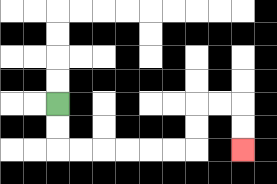{'start': '[2, 4]', 'end': '[10, 6]', 'path_directions': 'D,D,R,R,R,R,R,R,U,U,R,R,D,D', 'path_coordinates': '[[2, 4], [2, 5], [2, 6], [3, 6], [4, 6], [5, 6], [6, 6], [7, 6], [8, 6], [8, 5], [8, 4], [9, 4], [10, 4], [10, 5], [10, 6]]'}